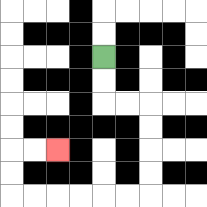{'start': '[4, 2]', 'end': '[2, 6]', 'path_directions': 'D,D,R,R,D,D,D,D,L,L,L,L,L,L,U,U,R,R', 'path_coordinates': '[[4, 2], [4, 3], [4, 4], [5, 4], [6, 4], [6, 5], [6, 6], [6, 7], [6, 8], [5, 8], [4, 8], [3, 8], [2, 8], [1, 8], [0, 8], [0, 7], [0, 6], [1, 6], [2, 6]]'}